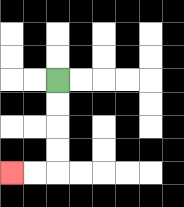{'start': '[2, 3]', 'end': '[0, 7]', 'path_directions': 'D,D,D,D,L,L', 'path_coordinates': '[[2, 3], [2, 4], [2, 5], [2, 6], [2, 7], [1, 7], [0, 7]]'}